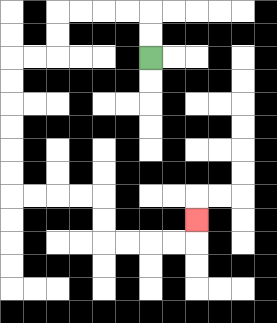{'start': '[6, 2]', 'end': '[8, 9]', 'path_directions': 'U,U,L,L,L,L,D,D,L,L,D,D,D,D,D,D,R,R,R,R,D,D,R,R,R,R,U', 'path_coordinates': '[[6, 2], [6, 1], [6, 0], [5, 0], [4, 0], [3, 0], [2, 0], [2, 1], [2, 2], [1, 2], [0, 2], [0, 3], [0, 4], [0, 5], [0, 6], [0, 7], [0, 8], [1, 8], [2, 8], [3, 8], [4, 8], [4, 9], [4, 10], [5, 10], [6, 10], [7, 10], [8, 10], [8, 9]]'}